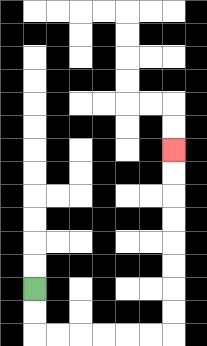{'start': '[1, 12]', 'end': '[7, 6]', 'path_directions': 'D,D,R,R,R,R,R,R,U,U,U,U,U,U,U,U', 'path_coordinates': '[[1, 12], [1, 13], [1, 14], [2, 14], [3, 14], [4, 14], [5, 14], [6, 14], [7, 14], [7, 13], [7, 12], [7, 11], [7, 10], [7, 9], [7, 8], [7, 7], [7, 6]]'}